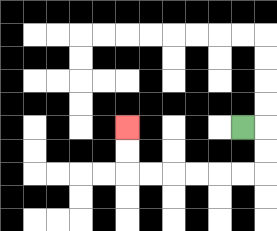{'start': '[10, 5]', 'end': '[5, 5]', 'path_directions': 'R,D,D,L,L,L,L,L,L,U,U', 'path_coordinates': '[[10, 5], [11, 5], [11, 6], [11, 7], [10, 7], [9, 7], [8, 7], [7, 7], [6, 7], [5, 7], [5, 6], [5, 5]]'}